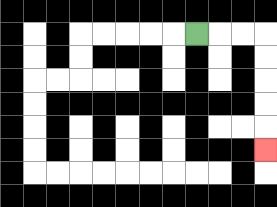{'start': '[8, 1]', 'end': '[11, 6]', 'path_directions': 'R,R,R,D,D,D,D,D', 'path_coordinates': '[[8, 1], [9, 1], [10, 1], [11, 1], [11, 2], [11, 3], [11, 4], [11, 5], [11, 6]]'}